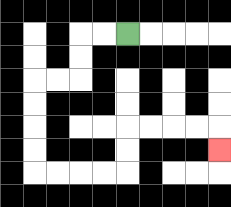{'start': '[5, 1]', 'end': '[9, 6]', 'path_directions': 'L,L,D,D,L,L,D,D,D,D,R,R,R,R,U,U,R,R,R,R,D', 'path_coordinates': '[[5, 1], [4, 1], [3, 1], [3, 2], [3, 3], [2, 3], [1, 3], [1, 4], [1, 5], [1, 6], [1, 7], [2, 7], [3, 7], [4, 7], [5, 7], [5, 6], [5, 5], [6, 5], [7, 5], [8, 5], [9, 5], [9, 6]]'}